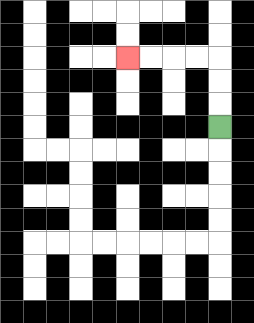{'start': '[9, 5]', 'end': '[5, 2]', 'path_directions': 'U,U,U,L,L,L,L', 'path_coordinates': '[[9, 5], [9, 4], [9, 3], [9, 2], [8, 2], [7, 2], [6, 2], [5, 2]]'}